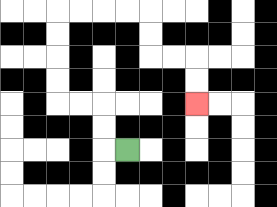{'start': '[5, 6]', 'end': '[8, 4]', 'path_directions': 'L,U,U,L,L,U,U,U,U,R,R,R,R,D,D,R,R,D,D', 'path_coordinates': '[[5, 6], [4, 6], [4, 5], [4, 4], [3, 4], [2, 4], [2, 3], [2, 2], [2, 1], [2, 0], [3, 0], [4, 0], [5, 0], [6, 0], [6, 1], [6, 2], [7, 2], [8, 2], [8, 3], [8, 4]]'}